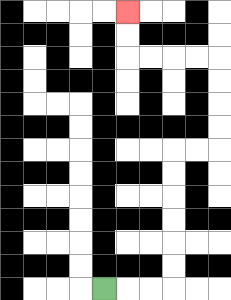{'start': '[4, 12]', 'end': '[5, 0]', 'path_directions': 'R,R,R,U,U,U,U,U,U,R,R,U,U,U,U,L,L,L,L,U,U', 'path_coordinates': '[[4, 12], [5, 12], [6, 12], [7, 12], [7, 11], [7, 10], [7, 9], [7, 8], [7, 7], [7, 6], [8, 6], [9, 6], [9, 5], [9, 4], [9, 3], [9, 2], [8, 2], [7, 2], [6, 2], [5, 2], [5, 1], [5, 0]]'}